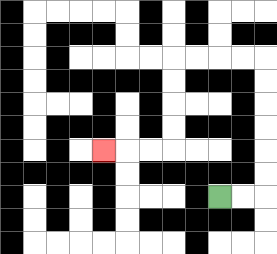{'start': '[9, 8]', 'end': '[4, 6]', 'path_directions': 'R,R,U,U,U,U,U,U,L,L,L,L,D,D,D,D,L,L,L', 'path_coordinates': '[[9, 8], [10, 8], [11, 8], [11, 7], [11, 6], [11, 5], [11, 4], [11, 3], [11, 2], [10, 2], [9, 2], [8, 2], [7, 2], [7, 3], [7, 4], [7, 5], [7, 6], [6, 6], [5, 6], [4, 6]]'}